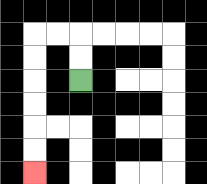{'start': '[3, 3]', 'end': '[1, 7]', 'path_directions': 'U,U,L,L,D,D,D,D,D,D', 'path_coordinates': '[[3, 3], [3, 2], [3, 1], [2, 1], [1, 1], [1, 2], [1, 3], [1, 4], [1, 5], [1, 6], [1, 7]]'}